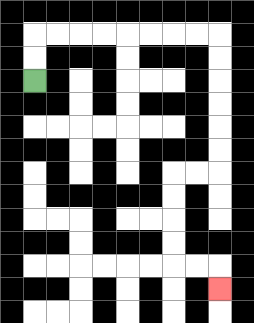{'start': '[1, 3]', 'end': '[9, 12]', 'path_directions': 'U,U,R,R,R,R,R,R,R,R,D,D,D,D,D,D,L,L,D,D,D,D,R,R,D', 'path_coordinates': '[[1, 3], [1, 2], [1, 1], [2, 1], [3, 1], [4, 1], [5, 1], [6, 1], [7, 1], [8, 1], [9, 1], [9, 2], [9, 3], [9, 4], [9, 5], [9, 6], [9, 7], [8, 7], [7, 7], [7, 8], [7, 9], [7, 10], [7, 11], [8, 11], [9, 11], [9, 12]]'}